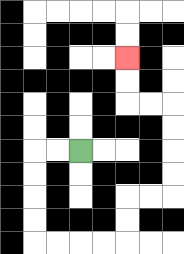{'start': '[3, 6]', 'end': '[5, 2]', 'path_directions': 'L,L,D,D,D,D,R,R,R,R,U,U,R,R,U,U,U,U,L,L,U,U', 'path_coordinates': '[[3, 6], [2, 6], [1, 6], [1, 7], [1, 8], [1, 9], [1, 10], [2, 10], [3, 10], [4, 10], [5, 10], [5, 9], [5, 8], [6, 8], [7, 8], [7, 7], [7, 6], [7, 5], [7, 4], [6, 4], [5, 4], [5, 3], [5, 2]]'}